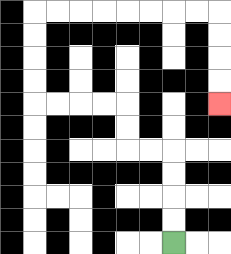{'start': '[7, 10]', 'end': '[9, 4]', 'path_directions': 'U,U,U,U,L,L,U,U,L,L,L,L,U,U,U,U,R,R,R,R,R,R,R,R,D,D,D,D', 'path_coordinates': '[[7, 10], [7, 9], [7, 8], [7, 7], [7, 6], [6, 6], [5, 6], [5, 5], [5, 4], [4, 4], [3, 4], [2, 4], [1, 4], [1, 3], [1, 2], [1, 1], [1, 0], [2, 0], [3, 0], [4, 0], [5, 0], [6, 0], [7, 0], [8, 0], [9, 0], [9, 1], [9, 2], [9, 3], [9, 4]]'}